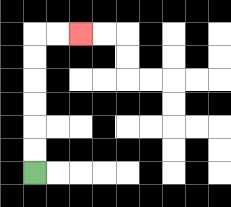{'start': '[1, 7]', 'end': '[3, 1]', 'path_directions': 'U,U,U,U,U,U,R,R', 'path_coordinates': '[[1, 7], [1, 6], [1, 5], [1, 4], [1, 3], [1, 2], [1, 1], [2, 1], [3, 1]]'}